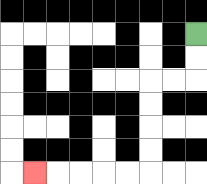{'start': '[8, 1]', 'end': '[1, 7]', 'path_directions': 'D,D,L,L,D,D,D,D,L,L,L,L,L', 'path_coordinates': '[[8, 1], [8, 2], [8, 3], [7, 3], [6, 3], [6, 4], [6, 5], [6, 6], [6, 7], [5, 7], [4, 7], [3, 7], [2, 7], [1, 7]]'}